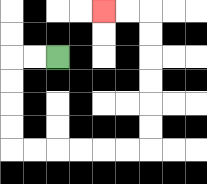{'start': '[2, 2]', 'end': '[4, 0]', 'path_directions': 'L,L,D,D,D,D,R,R,R,R,R,R,U,U,U,U,U,U,L,L', 'path_coordinates': '[[2, 2], [1, 2], [0, 2], [0, 3], [0, 4], [0, 5], [0, 6], [1, 6], [2, 6], [3, 6], [4, 6], [5, 6], [6, 6], [6, 5], [6, 4], [6, 3], [6, 2], [6, 1], [6, 0], [5, 0], [4, 0]]'}